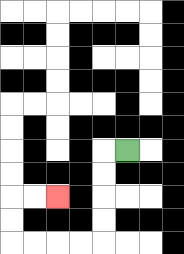{'start': '[5, 6]', 'end': '[2, 8]', 'path_directions': 'L,D,D,D,D,L,L,L,L,U,U,R,R', 'path_coordinates': '[[5, 6], [4, 6], [4, 7], [4, 8], [4, 9], [4, 10], [3, 10], [2, 10], [1, 10], [0, 10], [0, 9], [0, 8], [1, 8], [2, 8]]'}